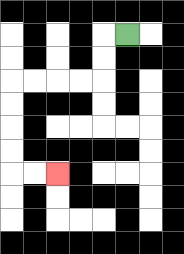{'start': '[5, 1]', 'end': '[2, 7]', 'path_directions': 'L,D,D,L,L,L,L,D,D,D,D,R,R', 'path_coordinates': '[[5, 1], [4, 1], [4, 2], [4, 3], [3, 3], [2, 3], [1, 3], [0, 3], [0, 4], [0, 5], [0, 6], [0, 7], [1, 7], [2, 7]]'}